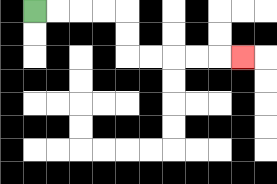{'start': '[1, 0]', 'end': '[10, 2]', 'path_directions': 'R,R,R,R,D,D,R,R,R,R,R', 'path_coordinates': '[[1, 0], [2, 0], [3, 0], [4, 0], [5, 0], [5, 1], [5, 2], [6, 2], [7, 2], [8, 2], [9, 2], [10, 2]]'}